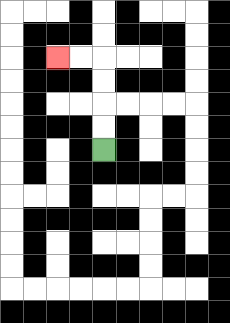{'start': '[4, 6]', 'end': '[2, 2]', 'path_directions': 'U,U,U,U,L,L', 'path_coordinates': '[[4, 6], [4, 5], [4, 4], [4, 3], [4, 2], [3, 2], [2, 2]]'}